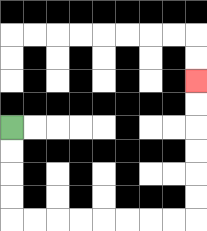{'start': '[0, 5]', 'end': '[8, 3]', 'path_directions': 'D,D,D,D,R,R,R,R,R,R,R,R,U,U,U,U,U,U', 'path_coordinates': '[[0, 5], [0, 6], [0, 7], [0, 8], [0, 9], [1, 9], [2, 9], [3, 9], [4, 9], [5, 9], [6, 9], [7, 9], [8, 9], [8, 8], [8, 7], [8, 6], [8, 5], [8, 4], [8, 3]]'}